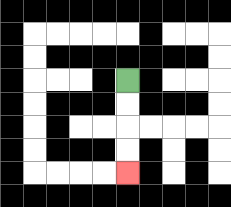{'start': '[5, 3]', 'end': '[5, 7]', 'path_directions': 'D,D,D,D', 'path_coordinates': '[[5, 3], [5, 4], [5, 5], [5, 6], [5, 7]]'}